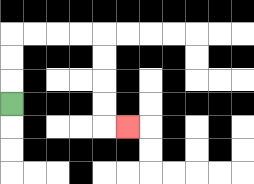{'start': '[0, 4]', 'end': '[5, 5]', 'path_directions': 'U,U,U,R,R,R,R,D,D,D,D,R', 'path_coordinates': '[[0, 4], [0, 3], [0, 2], [0, 1], [1, 1], [2, 1], [3, 1], [4, 1], [4, 2], [4, 3], [4, 4], [4, 5], [5, 5]]'}